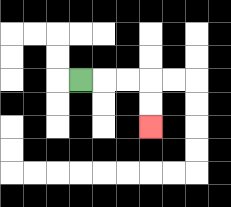{'start': '[3, 3]', 'end': '[6, 5]', 'path_directions': 'R,R,R,D,D', 'path_coordinates': '[[3, 3], [4, 3], [5, 3], [6, 3], [6, 4], [6, 5]]'}